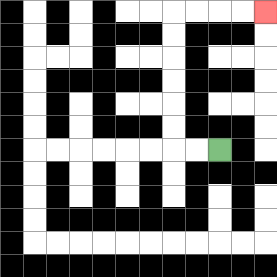{'start': '[9, 6]', 'end': '[11, 0]', 'path_directions': 'L,L,U,U,U,U,U,U,R,R,R,R', 'path_coordinates': '[[9, 6], [8, 6], [7, 6], [7, 5], [7, 4], [7, 3], [7, 2], [7, 1], [7, 0], [8, 0], [9, 0], [10, 0], [11, 0]]'}